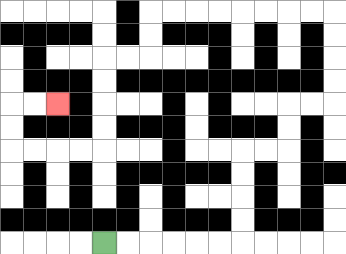{'start': '[4, 10]', 'end': '[2, 4]', 'path_directions': 'R,R,R,R,R,R,U,U,U,U,R,R,U,U,R,R,U,U,U,U,L,L,L,L,L,L,L,L,D,D,L,L,D,D,D,D,L,L,L,L,U,U,R,R', 'path_coordinates': '[[4, 10], [5, 10], [6, 10], [7, 10], [8, 10], [9, 10], [10, 10], [10, 9], [10, 8], [10, 7], [10, 6], [11, 6], [12, 6], [12, 5], [12, 4], [13, 4], [14, 4], [14, 3], [14, 2], [14, 1], [14, 0], [13, 0], [12, 0], [11, 0], [10, 0], [9, 0], [8, 0], [7, 0], [6, 0], [6, 1], [6, 2], [5, 2], [4, 2], [4, 3], [4, 4], [4, 5], [4, 6], [3, 6], [2, 6], [1, 6], [0, 6], [0, 5], [0, 4], [1, 4], [2, 4]]'}